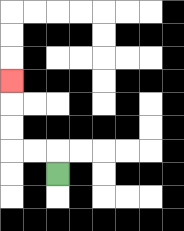{'start': '[2, 7]', 'end': '[0, 3]', 'path_directions': 'U,L,L,U,U,U', 'path_coordinates': '[[2, 7], [2, 6], [1, 6], [0, 6], [0, 5], [0, 4], [0, 3]]'}